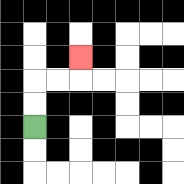{'start': '[1, 5]', 'end': '[3, 2]', 'path_directions': 'U,U,R,R,U', 'path_coordinates': '[[1, 5], [1, 4], [1, 3], [2, 3], [3, 3], [3, 2]]'}